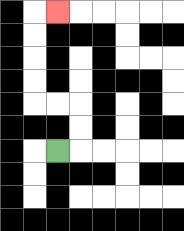{'start': '[2, 6]', 'end': '[2, 0]', 'path_directions': 'R,U,U,L,L,U,U,U,U,R', 'path_coordinates': '[[2, 6], [3, 6], [3, 5], [3, 4], [2, 4], [1, 4], [1, 3], [1, 2], [1, 1], [1, 0], [2, 0]]'}